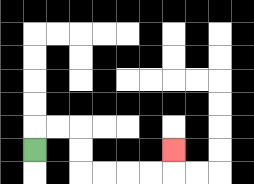{'start': '[1, 6]', 'end': '[7, 6]', 'path_directions': 'U,R,R,D,D,R,R,R,R,U', 'path_coordinates': '[[1, 6], [1, 5], [2, 5], [3, 5], [3, 6], [3, 7], [4, 7], [5, 7], [6, 7], [7, 7], [7, 6]]'}